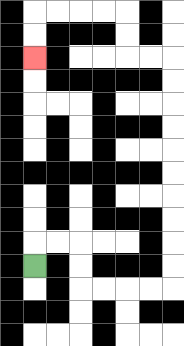{'start': '[1, 11]', 'end': '[1, 2]', 'path_directions': 'U,R,R,D,D,R,R,R,R,U,U,U,U,U,U,U,U,U,U,L,L,U,U,L,L,L,L,D,D', 'path_coordinates': '[[1, 11], [1, 10], [2, 10], [3, 10], [3, 11], [3, 12], [4, 12], [5, 12], [6, 12], [7, 12], [7, 11], [7, 10], [7, 9], [7, 8], [7, 7], [7, 6], [7, 5], [7, 4], [7, 3], [7, 2], [6, 2], [5, 2], [5, 1], [5, 0], [4, 0], [3, 0], [2, 0], [1, 0], [1, 1], [1, 2]]'}